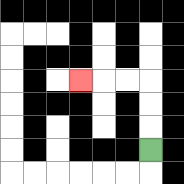{'start': '[6, 6]', 'end': '[3, 3]', 'path_directions': 'U,U,U,L,L,L', 'path_coordinates': '[[6, 6], [6, 5], [6, 4], [6, 3], [5, 3], [4, 3], [3, 3]]'}